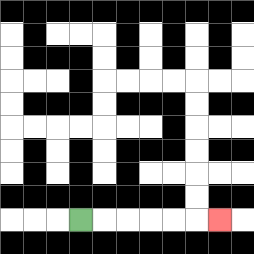{'start': '[3, 9]', 'end': '[9, 9]', 'path_directions': 'R,R,R,R,R,R', 'path_coordinates': '[[3, 9], [4, 9], [5, 9], [6, 9], [7, 9], [8, 9], [9, 9]]'}